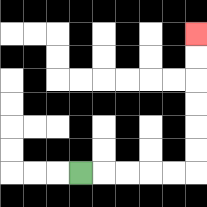{'start': '[3, 7]', 'end': '[8, 1]', 'path_directions': 'R,R,R,R,R,U,U,U,U,U,U', 'path_coordinates': '[[3, 7], [4, 7], [5, 7], [6, 7], [7, 7], [8, 7], [8, 6], [8, 5], [8, 4], [8, 3], [8, 2], [8, 1]]'}